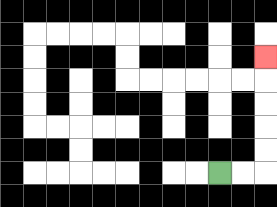{'start': '[9, 7]', 'end': '[11, 2]', 'path_directions': 'R,R,U,U,U,U,U', 'path_coordinates': '[[9, 7], [10, 7], [11, 7], [11, 6], [11, 5], [11, 4], [11, 3], [11, 2]]'}